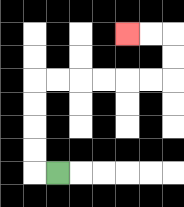{'start': '[2, 7]', 'end': '[5, 1]', 'path_directions': 'L,U,U,U,U,R,R,R,R,R,R,U,U,L,L', 'path_coordinates': '[[2, 7], [1, 7], [1, 6], [1, 5], [1, 4], [1, 3], [2, 3], [3, 3], [4, 3], [5, 3], [6, 3], [7, 3], [7, 2], [7, 1], [6, 1], [5, 1]]'}